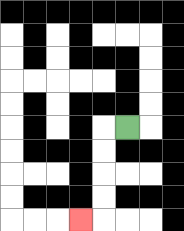{'start': '[5, 5]', 'end': '[3, 9]', 'path_directions': 'L,D,D,D,D,L', 'path_coordinates': '[[5, 5], [4, 5], [4, 6], [4, 7], [4, 8], [4, 9], [3, 9]]'}